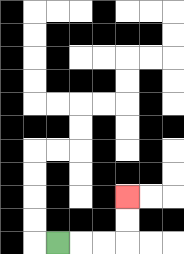{'start': '[2, 10]', 'end': '[5, 8]', 'path_directions': 'R,R,R,U,U', 'path_coordinates': '[[2, 10], [3, 10], [4, 10], [5, 10], [5, 9], [5, 8]]'}